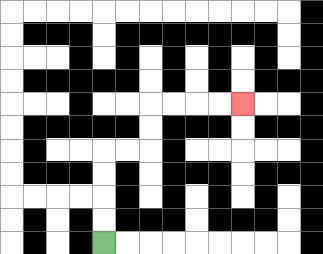{'start': '[4, 10]', 'end': '[10, 4]', 'path_directions': 'U,U,U,U,R,R,U,U,R,R,R,R', 'path_coordinates': '[[4, 10], [4, 9], [4, 8], [4, 7], [4, 6], [5, 6], [6, 6], [6, 5], [6, 4], [7, 4], [8, 4], [9, 4], [10, 4]]'}